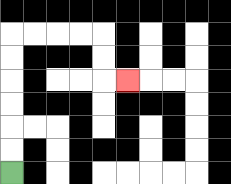{'start': '[0, 7]', 'end': '[5, 3]', 'path_directions': 'U,U,U,U,U,U,R,R,R,R,D,D,R', 'path_coordinates': '[[0, 7], [0, 6], [0, 5], [0, 4], [0, 3], [0, 2], [0, 1], [1, 1], [2, 1], [3, 1], [4, 1], [4, 2], [4, 3], [5, 3]]'}